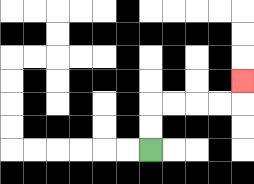{'start': '[6, 6]', 'end': '[10, 3]', 'path_directions': 'U,U,R,R,R,R,U', 'path_coordinates': '[[6, 6], [6, 5], [6, 4], [7, 4], [8, 4], [9, 4], [10, 4], [10, 3]]'}